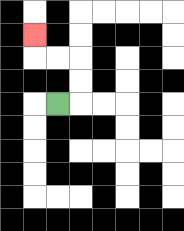{'start': '[2, 4]', 'end': '[1, 1]', 'path_directions': 'R,U,U,L,L,U', 'path_coordinates': '[[2, 4], [3, 4], [3, 3], [3, 2], [2, 2], [1, 2], [1, 1]]'}